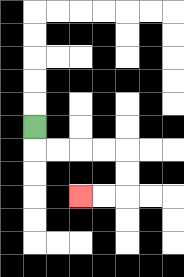{'start': '[1, 5]', 'end': '[3, 8]', 'path_directions': 'D,R,R,R,R,D,D,L,L', 'path_coordinates': '[[1, 5], [1, 6], [2, 6], [3, 6], [4, 6], [5, 6], [5, 7], [5, 8], [4, 8], [3, 8]]'}